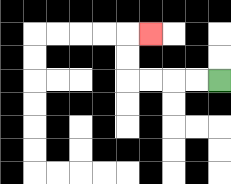{'start': '[9, 3]', 'end': '[6, 1]', 'path_directions': 'L,L,L,L,U,U,R', 'path_coordinates': '[[9, 3], [8, 3], [7, 3], [6, 3], [5, 3], [5, 2], [5, 1], [6, 1]]'}